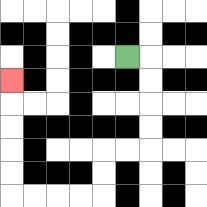{'start': '[5, 2]', 'end': '[0, 3]', 'path_directions': 'R,D,D,D,D,L,L,D,D,L,L,L,L,U,U,U,U,U', 'path_coordinates': '[[5, 2], [6, 2], [6, 3], [6, 4], [6, 5], [6, 6], [5, 6], [4, 6], [4, 7], [4, 8], [3, 8], [2, 8], [1, 8], [0, 8], [0, 7], [0, 6], [0, 5], [0, 4], [0, 3]]'}